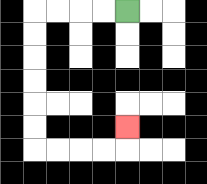{'start': '[5, 0]', 'end': '[5, 5]', 'path_directions': 'L,L,L,L,D,D,D,D,D,D,R,R,R,R,U', 'path_coordinates': '[[5, 0], [4, 0], [3, 0], [2, 0], [1, 0], [1, 1], [1, 2], [1, 3], [1, 4], [1, 5], [1, 6], [2, 6], [3, 6], [4, 6], [5, 6], [5, 5]]'}